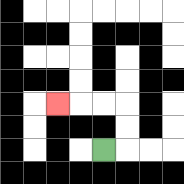{'start': '[4, 6]', 'end': '[2, 4]', 'path_directions': 'R,U,U,L,L,L', 'path_coordinates': '[[4, 6], [5, 6], [5, 5], [5, 4], [4, 4], [3, 4], [2, 4]]'}